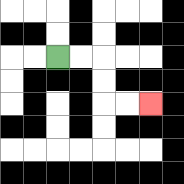{'start': '[2, 2]', 'end': '[6, 4]', 'path_directions': 'R,R,D,D,R,R', 'path_coordinates': '[[2, 2], [3, 2], [4, 2], [4, 3], [4, 4], [5, 4], [6, 4]]'}